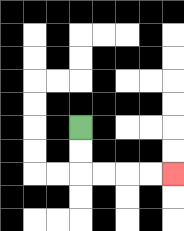{'start': '[3, 5]', 'end': '[7, 7]', 'path_directions': 'D,D,R,R,R,R', 'path_coordinates': '[[3, 5], [3, 6], [3, 7], [4, 7], [5, 7], [6, 7], [7, 7]]'}